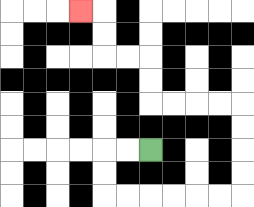{'start': '[6, 6]', 'end': '[3, 0]', 'path_directions': 'L,L,D,D,R,R,R,R,R,R,U,U,U,U,L,L,L,L,U,U,L,L,U,U,L', 'path_coordinates': '[[6, 6], [5, 6], [4, 6], [4, 7], [4, 8], [5, 8], [6, 8], [7, 8], [8, 8], [9, 8], [10, 8], [10, 7], [10, 6], [10, 5], [10, 4], [9, 4], [8, 4], [7, 4], [6, 4], [6, 3], [6, 2], [5, 2], [4, 2], [4, 1], [4, 0], [3, 0]]'}